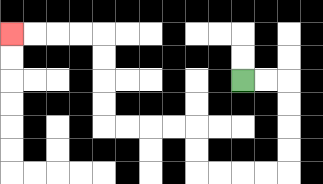{'start': '[10, 3]', 'end': '[0, 1]', 'path_directions': 'R,R,D,D,D,D,L,L,L,L,U,U,L,L,L,L,U,U,U,U,L,L,L,L', 'path_coordinates': '[[10, 3], [11, 3], [12, 3], [12, 4], [12, 5], [12, 6], [12, 7], [11, 7], [10, 7], [9, 7], [8, 7], [8, 6], [8, 5], [7, 5], [6, 5], [5, 5], [4, 5], [4, 4], [4, 3], [4, 2], [4, 1], [3, 1], [2, 1], [1, 1], [0, 1]]'}